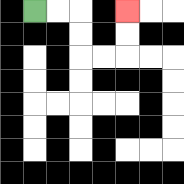{'start': '[1, 0]', 'end': '[5, 0]', 'path_directions': 'R,R,D,D,R,R,U,U', 'path_coordinates': '[[1, 0], [2, 0], [3, 0], [3, 1], [3, 2], [4, 2], [5, 2], [5, 1], [5, 0]]'}